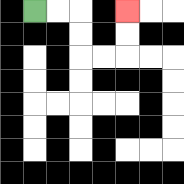{'start': '[1, 0]', 'end': '[5, 0]', 'path_directions': 'R,R,D,D,R,R,U,U', 'path_coordinates': '[[1, 0], [2, 0], [3, 0], [3, 1], [3, 2], [4, 2], [5, 2], [5, 1], [5, 0]]'}